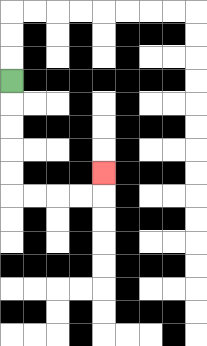{'start': '[0, 3]', 'end': '[4, 7]', 'path_directions': 'D,D,D,D,D,R,R,R,R,U', 'path_coordinates': '[[0, 3], [0, 4], [0, 5], [0, 6], [0, 7], [0, 8], [1, 8], [2, 8], [3, 8], [4, 8], [4, 7]]'}